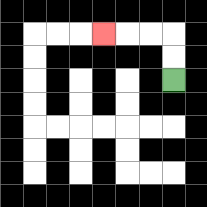{'start': '[7, 3]', 'end': '[4, 1]', 'path_directions': 'U,U,L,L,L', 'path_coordinates': '[[7, 3], [7, 2], [7, 1], [6, 1], [5, 1], [4, 1]]'}